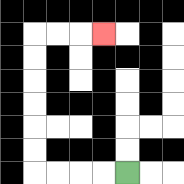{'start': '[5, 7]', 'end': '[4, 1]', 'path_directions': 'L,L,L,L,U,U,U,U,U,U,R,R,R', 'path_coordinates': '[[5, 7], [4, 7], [3, 7], [2, 7], [1, 7], [1, 6], [1, 5], [1, 4], [1, 3], [1, 2], [1, 1], [2, 1], [3, 1], [4, 1]]'}